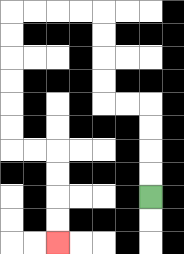{'start': '[6, 8]', 'end': '[2, 10]', 'path_directions': 'U,U,U,U,L,L,U,U,U,U,L,L,L,L,D,D,D,D,D,D,R,R,D,D,D,D', 'path_coordinates': '[[6, 8], [6, 7], [6, 6], [6, 5], [6, 4], [5, 4], [4, 4], [4, 3], [4, 2], [4, 1], [4, 0], [3, 0], [2, 0], [1, 0], [0, 0], [0, 1], [0, 2], [0, 3], [0, 4], [0, 5], [0, 6], [1, 6], [2, 6], [2, 7], [2, 8], [2, 9], [2, 10]]'}